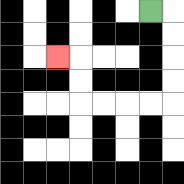{'start': '[6, 0]', 'end': '[2, 2]', 'path_directions': 'R,D,D,D,D,L,L,L,L,U,U,L', 'path_coordinates': '[[6, 0], [7, 0], [7, 1], [7, 2], [7, 3], [7, 4], [6, 4], [5, 4], [4, 4], [3, 4], [3, 3], [3, 2], [2, 2]]'}